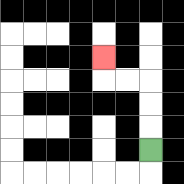{'start': '[6, 6]', 'end': '[4, 2]', 'path_directions': 'U,U,U,L,L,U', 'path_coordinates': '[[6, 6], [6, 5], [6, 4], [6, 3], [5, 3], [4, 3], [4, 2]]'}